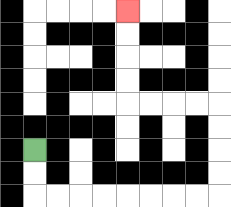{'start': '[1, 6]', 'end': '[5, 0]', 'path_directions': 'D,D,R,R,R,R,R,R,R,R,U,U,U,U,L,L,L,L,U,U,U,U', 'path_coordinates': '[[1, 6], [1, 7], [1, 8], [2, 8], [3, 8], [4, 8], [5, 8], [6, 8], [7, 8], [8, 8], [9, 8], [9, 7], [9, 6], [9, 5], [9, 4], [8, 4], [7, 4], [6, 4], [5, 4], [5, 3], [5, 2], [5, 1], [5, 0]]'}